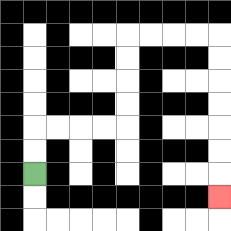{'start': '[1, 7]', 'end': '[9, 8]', 'path_directions': 'U,U,R,R,R,R,U,U,U,U,R,R,R,R,D,D,D,D,D,D,D', 'path_coordinates': '[[1, 7], [1, 6], [1, 5], [2, 5], [3, 5], [4, 5], [5, 5], [5, 4], [5, 3], [5, 2], [5, 1], [6, 1], [7, 1], [8, 1], [9, 1], [9, 2], [9, 3], [9, 4], [9, 5], [9, 6], [9, 7], [9, 8]]'}